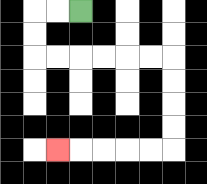{'start': '[3, 0]', 'end': '[2, 6]', 'path_directions': 'L,L,D,D,R,R,R,R,R,R,D,D,D,D,L,L,L,L,L', 'path_coordinates': '[[3, 0], [2, 0], [1, 0], [1, 1], [1, 2], [2, 2], [3, 2], [4, 2], [5, 2], [6, 2], [7, 2], [7, 3], [7, 4], [7, 5], [7, 6], [6, 6], [5, 6], [4, 6], [3, 6], [2, 6]]'}